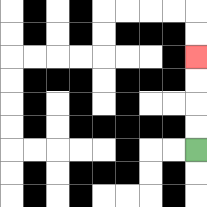{'start': '[8, 6]', 'end': '[8, 2]', 'path_directions': 'U,U,U,U', 'path_coordinates': '[[8, 6], [8, 5], [8, 4], [8, 3], [8, 2]]'}